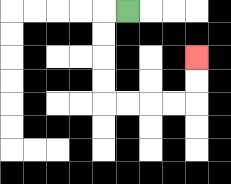{'start': '[5, 0]', 'end': '[8, 2]', 'path_directions': 'L,D,D,D,D,R,R,R,R,U,U', 'path_coordinates': '[[5, 0], [4, 0], [4, 1], [4, 2], [4, 3], [4, 4], [5, 4], [6, 4], [7, 4], [8, 4], [8, 3], [8, 2]]'}